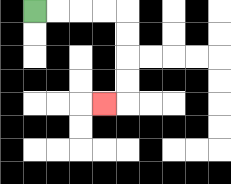{'start': '[1, 0]', 'end': '[4, 4]', 'path_directions': 'R,R,R,R,D,D,D,D,L', 'path_coordinates': '[[1, 0], [2, 0], [3, 0], [4, 0], [5, 0], [5, 1], [5, 2], [5, 3], [5, 4], [4, 4]]'}